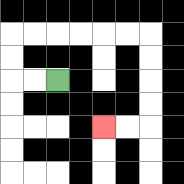{'start': '[2, 3]', 'end': '[4, 5]', 'path_directions': 'L,L,U,U,R,R,R,R,R,R,D,D,D,D,L,L', 'path_coordinates': '[[2, 3], [1, 3], [0, 3], [0, 2], [0, 1], [1, 1], [2, 1], [3, 1], [4, 1], [5, 1], [6, 1], [6, 2], [6, 3], [6, 4], [6, 5], [5, 5], [4, 5]]'}